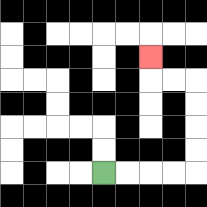{'start': '[4, 7]', 'end': '[6, 2]', 'path_directions': 'R,R,R,R,U,U,U,U,L,L,U', 'path_coordinates': '[[4, 7], [5, 7], [6, 7], [7, 7], [8, 7], [8, 6], [8, 5], [8, 4], [8, 3], [7, 3], [6, 3], [6, 2]]'}